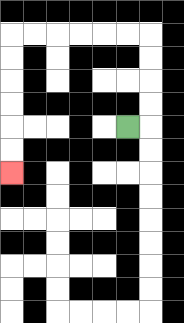{'start': '[5, 5]', 'end': '[0, 7]', 'path_directions': 'R,U,U,U,U,L,L,L,L,L,L,D,D,D,D,D,D', 'path_coordinates': '[[5, 5], [6, 5], [6, 4], [6, 3], [6, 2], [6, 1], [5, 1], [4, 1], [3, 1], [2, 1], [1, 1], [0, 1], [0, 2], [0, 3], [0, 4], [0, 5], [0, 6], [0, 7]]'}